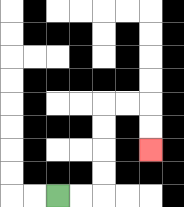{'start': '[2, 8]', 'end': '[6, 6]', 'path_directions': 'R,R,U,U,U,U,R,R,D,D', 'path_coordinates': '[[2, 8], [3, 8], [4, 8], [4, 7], [4, 6], [4, 5], [4, 4], [5, 4], [6, 4], [6, 5], [6, 6]]'}